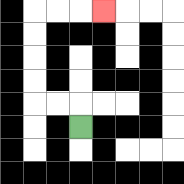{'start': '[3, 5]', 'end': '[4, 0]', 'path_directions': 'U,L,L,U,U,U,U,R,R,R', 'path_coordinates': '[[3, 5], [3, 4], [2, 4], [1, 4], [1, 3], [1, 2], [1, 1], [1, 0], [2, 0], [3, 0], [4, 0]]'}